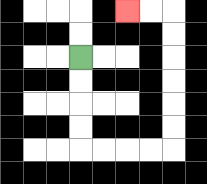{'start': '[3, 2]', 'end': '[5, 0]', 'path_directions': 'D,D,D,D,R,R,R,R,U,U,U,U,U,U,L,L', 'path_coordinates': '[[3, 2], [3, 3], [3, 4], [3, 5], [3, 6], [4, 6], [5, 6], [6, 6], [7, 6], [7, 5], [7, 4], [7, 3], [7, 2], [7, 1], [7, 0], [6, 0], [5, 0]]'}